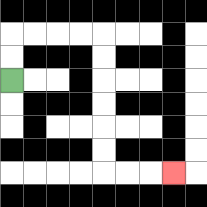{'start': '[0, 3]', 'end': '[7, 7]', 'path_directions': 'U,U,R,R,R,R,D,D,D,D,D,D,R,R,R', 'path_coordinates': '[[0, 3], [0, 2], [0, 1], [1, 1], [2, 1], [3, 1], [4, 1], [4, 2], [4, 3], [4, 4], [4, 5], [4, 6], [4, 7], [5, 7], [6, 7], [7, 7]]'}